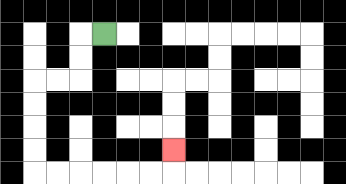{'start': '[4, 1]', 'end': '[7, 6]', 'path_directions': 'L,D,D,L,L,D,D,D,D,R,R,R,R,R,R,U', 'path_coordinates': '[[4, 1], [3, 1], [3, 2], [3, 3], [2, 3], [1, 3], [1, 4], [1, 5], [1, 6], [1, 7], [2, 7], [3, 7], [4, 7], [5, 7], [6, 7], [7, 7], [7, 6]]'}